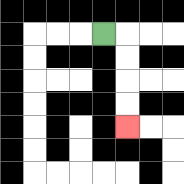{'start': '[4, 1]', 'end': '[5, 5]', 'path_directions': 'R,D,D,D,D', 'path_coordinates': '[[4, 1], [5, 1], [5, 2], [5, 3], [5, 4], [5, 5]]'}